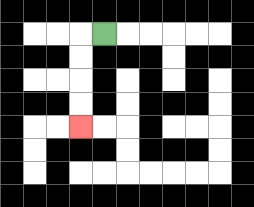{'start': '[4, 1]', 'end': '[3, 5]', 'path_directions': 'L,D,D,D,D', 'path_coordinates': '[[4, 1], [3, 1], [3, 2], [3, 3], [3, 4], [3, 5]]'}